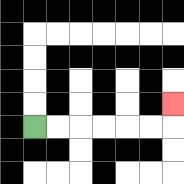{'start': '[1, 5]', 'end': '[7, 4]', 'path_directions': 'R,R,R,R,R,R,U', 'path_coordinates': '[[1, 5], [2, 5], [3, 5], [4, 5], [5, 5], [6, 5], [7, 5], [7, 4]]'}